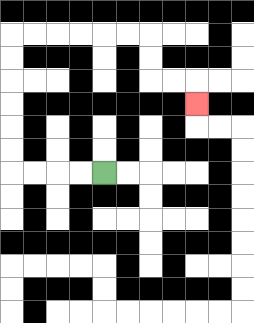{'start': '[4, 7]', 'end': '[8, 4]', 'path_directions': 'L,L,L,L,U,U,U,U,U,U,R,R,R,R,R,R,D,D,R,R,D', 'path_coordinates': '[[4, 7], [3, 7], [2, 7], [1, 7], [0, 7], [0, 6], [0, 5], [0, 4], [0, 3], [0, 2], [0, 1], [1, 1], [2, 1], [3, 1], [4, 1], [5, 1], [6, 1], [6, 2], [6, 3], [7, 3], [8, 3], [8, 4]]'}